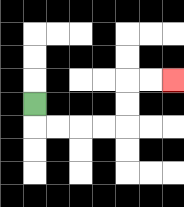{'start': '[1, 4]', 'end': '[7, 3]', 'path_directions': 'D,R,R,R,R,U,U,R,R', 'path_coordinates': '[[1, 4], [1, 5], [2, 5], [3, 5], [4, 5], [5, 5], [5, 4], [5, 3], [6, 3], [7, 3]]'}